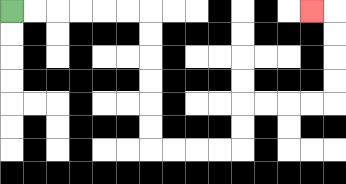{'start': '[0, 0]', 'end': '[13, 0]', 'path_directions': 'R,R,R,R,R,R,D,D,D,D,D,D,R,R,R,R,U,U,R,R,R,R,U,U,U,U,L', 'path_coordinates': '[[0, 0], [1, 0], [2, 0], [3, 0], [4, 0], [5, 0], [6, 0], [6, 1], [6, 2], [6, 3], [6, 4], [6, 5], [6, 6], [7, 6], [8, 6], [9, 6], [10, 6], [10, 5], [10, 4], [11, 4], [12, 4], [13, 4], [14, 4], [14, 3], [14, 2], [14, 1], [14, 0], [13, 0]]'}